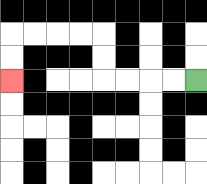{'start': '[8, 3]', 'end': '[0, 3]', 'path_directions': 'L,L,L,L,U,U,L,L,L,L,D,D', 'path_coordinates': '[[8, 3], [7, 3], [6, 3], [5, 3], [4, 3], [4, 2], [4, 1], [3, 1], [2, 1], [1, 1], [0, 1], [0, 2], [0, 3]]'}